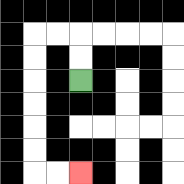{'start': '[3, 3]', 'end': '[3, 7]', 'path_directions': 'U,U,L,L,D,D,D,D,D,D,R,R', 'path_coordinates': '[[3, 3], [3, 2], [3, 1], [2, 1], [1, 1], [1, 2], [1, 3], [1, 4], [1, 5], [1, 6], [1, 7], [2, 7], [3, 7]]'}